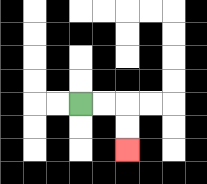{'start': '[3, 4]', 'end': '[5, 6]', 'path_directions': 'R,R,D,D', 'path_coordinates': '[[3, 4], [4, 4], [5, 4], [5, 5], [5, 6]]'}